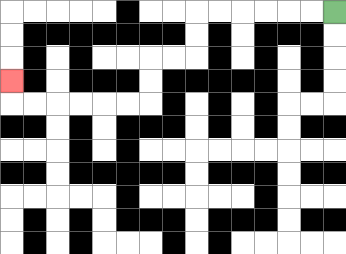{'start': '[14, 0]', 'end': '[0, 3]', 'path_directions': 'L,L,L,L,L,L,D,D,L,L,D,D,L,L,L,L,L,L,U', 'path_coordinates': '[[14, 0], [13, 0], [12, 0], [11, 0], [10, 0], [9, 0], [8, 0], [8, 1], [8, 2], [7, 2], [6, 2], [6, 3], [6, 4], [5, 4], [4, 4], [3, 4], [2, 4], [1, 4], [0, 4], [0, 3]]'}